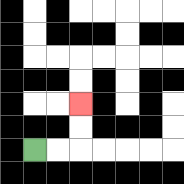{'start': '[1, 6]', 'end': '[3, 4]', 'path_directions': 'R,R,U,U', 'path_coordinates': '[[1, 6], [2, 6], [3, 6], [3, 5], [3, 4]]'}